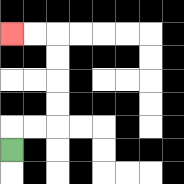{'start': '[0, 6]', 'end': '[0, 1]', 'path_directions': 'U,R,R,U,U,U,U,L,L', 'path_coordinates': '[[0, 6], [0, 5], [1, 5], [2, 5], [2, 4], [2, 3], [2, 2], [2, 1], [1, 1], [0, 1]]'}